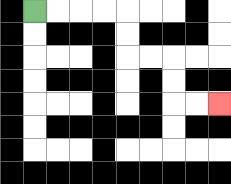{'start': '[1, 0]', 'end': '[9, 4]', 'path_directions': 'R,R,R,R,D,D,R,R,D,D,R,R', 'path_coordinates': '[[1, 0], [2, 0], [3, 0], [4, 0], [5, 0], [5, 1], [5, 2], [6, 2], [7, 2], [7, 3], [7, 4], [8, 4], [9, 4]]'}